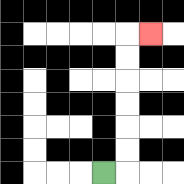{'start': '[4, 7]', 'end': '[6, 1]', 'path_directions': 'R,U,U,U,U,U,U,R', 'path_coordinates': '[[4, 7], [5, 7], [5, 6], [5, 5], [5, 4], [5, 3], [5, 2], [5, 1], [6, 1]]'}